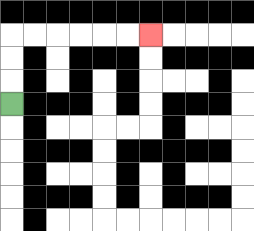{'start': '[0, 4]', 'end': '[6, 1]', 'path_directions': 'U,U,U,R,R,R,R,R,R', 'path_coordinates': '[[0, 4], [0, 3], [0, 2], [0, 1], [1, 1], [2, 1], [3, 1], [4, 1], [5, 1], [6, 1]]'}